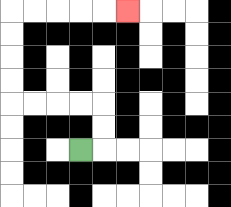{'start': '[3, 6]', 'end': '[5, 0]', 'path_directions': 'R,U,U,L,L,L,L,U,U,U,U,R,R,R,R,R', 'path_coordinates': '[[3, 6], [4, 6], [4, 5], [4, 4], [3, 4], [2, 4], [1, 4], [0, 4], [0, 3], [0, 2], [0, 1], [0, 0], [1, 0], [2, 0], [3, 0], [4, 0], [5, 0]]'}